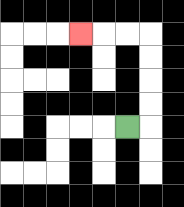{'start': '[5, 5]', 'end': '[3, 1]', 'path_directions': 'R,U,U,U,U,L,L,L', 'path_coordinates': '[[5, 5], [6, 5], [6, 4], [6, 3], [6, 2], [6, 1], [5, 1], [4, 1], [3, 1]]'}